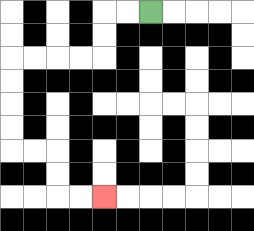{'start': '[6, 0]', 'end': '[4, 8]', 'path_directions': 'L,L,D,D,L,L,L,L,D,D,D,D,R,R,D,D,R,R', 'path_coordinates': '[[6, 0], [5, 0], [4, 0], [4, 1], [4, 2], [3, 2], [2, 2], [1, 2], [0, 2], [0, 3], [0, 4], [0, 5], [0, 6], [1, 6], [2, 6], [2, 7], [2, 8], [3, 8], [4, 8]]'}